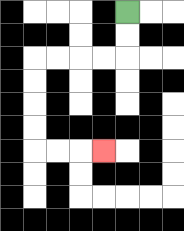{'start': '[5, 0]', 'end': '[4, 6]', 'path_directions': 'D,D,L,L,L,L,D,D,D,D,R,R,R', 'path_coordinates': '[[5, 0], [5, 1], [5, 2], [4, 2], [3, 2], [2, 2], [1, 2], [1, 3], [1, 4], [1, 5], [1, 6], [2, 6], [3, 6], [4, 6]]'}